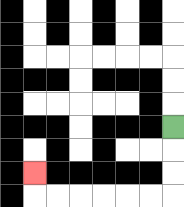{'start': '[7, 5]', 'end': '[1, 7]', 'path_directions': 'D,D,D,L,L,L,L,L,L,U', 'path_coordinates': '[[7, 5], [7, 6], [7, 7], [7, 8], [6, 8], [5, 8], [4, 8], [3, 8], [2, 8], [1, 8], [1, 7]]'}